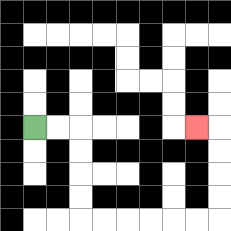{'start': '[1, 5]', 'end': '[8, 5]', 'path_directions': 'R,R,D,D,D,D,R,R,R,R,R,R,U,U,U,U,L', 'path_coordinates': '[[1, 5], [2, 5], [3, 5], [3, 6], [3, 7], [3, 8], [3, 9], [4, 9], [5, 9], [6, 9], [7, 9], [8, 9], [9, 9], [9, 8], [9, 7], [9, 6], [9, 5], [8, 5]]'}